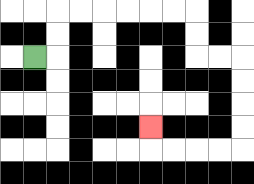{'start': '[1, 2]', 'end': '[6, 5]', 'path_directions': 'R,U,U,R,R,R,R,R,R,D,D,R,R,D,D,D,D,L,L,L,L,U', 'path_coordinates': '[[1, 2], [2, 2], [2, 1], [2, 0], [3, 0], [4, 0], [5, 0], [6, 0], [7, 0], [8, 0], [8, 1], [8, 2], [9, 2], [10, 2], [10, 3], [10, 4], [10, 5], [10, 6], [9, 6], [8, 6], [7, 6], [6, 6], [6, 5]]'}